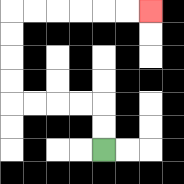{'start': '[4, 6]', 'end': '[6, 0]', 'path_directions': 'U,U,L,L,L,L,U,U,U,U,R,R,R,R,R,R', 'path_coordinates': '[[4, 6], [4, 5], [4, 4], [3, 4], [2, 4], [1, 4], [0, 4], [0, 3], [0, 2], [0, 1], [0, 0], [1, 0], [2, 0], [3, 0], [4, 0], [5, 0], [6, 0]]'}